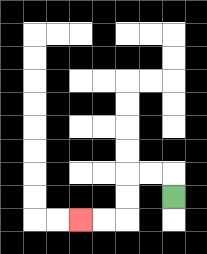{'start': '[7, 8]', 'end': '[3, 9]', 'path_directions': 'U,L,L,D,D,L,L', 'path_coordinates': '[[7, 8], [7, 7], [6, 7], [5, 7], [5, 8], [5, 9], [4, 9], [3, 9]]'}